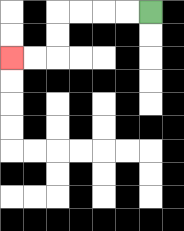{'start': '[6, 0]', 'end': '[0, 2]', 'path_directions': 'L,L,L,L,D,D,L,L', 'path_coordinates': '[[6, 0], [5, 0], [4, 0], [3, 0], [2, 0], [2, 1], [2, 2], [1, 2], [0, 2]]'}